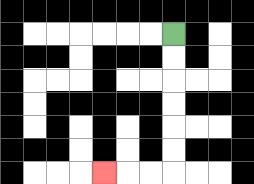{'start': '[7, 1]', 'end': '[4, 7]', 'path_directions': 'D,D,D,D,D,D,L,L,L', 'path_coordinates': '[[7, 1], [7, 2], [7, 3], [7, 4], [7, 5], [7, 6], [7, 7], [6, 7], [5, 7], [4, 7]]'}